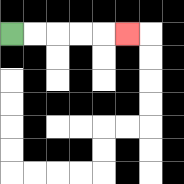{'start': '[0, 1]', 'end': '[5, 1]', 'path_directions': 'R,R,R,R,R', 'path_coordinates': '[[0, 1], [1, 1], [2, 1], [3, 1], [4, 1], [5, 1]]'}